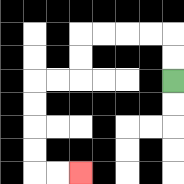{'start': '[7, 3]', 'end': '[3, 7]', 'path_directions': 'U,U,L,L,L,L,D,D,L,L,D,D,D,D,R,R', 'path_coordinates': '[[7, 3], [7, 2], [7, 1], [6, 1], [5, 1], [4, 1], [3, 1], [3, 2], [3, 3], [2, 3], [1, 3], [1, 4], [1, 5], [1, 6], [1, 7], [2, 7], [3, 7]]'}